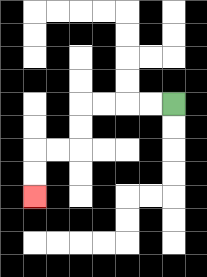{'start': '[7, 4]', 'end': '[1, 8]', 'path_directions': 'L,L,L,L,D,D,L,L,D,D', 'path_coordinates': '[[7, 4], [6, 4], [5, 4], [4, 4], [3, 4], [3, 5], [3, 6], [2, 6], [1, 6], [1, 7], [1, 8]]'}